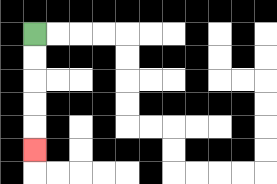{'start': '[1, 1]', 'end': '[1, 6]', 'path_directions': 'D,D,D,D,D', 'path_coordinates': '[[1, 1], [1, 2], [1, 3], [1, 4], [1, 5], [1, 6]]'}